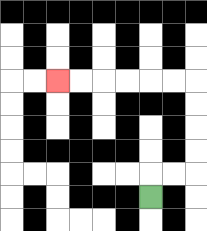{'start': '[6, 8]', 'end': '[2, 3]', 'path_directions': 'U,R,R,U,U,U,U,L,L,L,L,L,L', 'path_coordinates': '[[6, 8], [6, 7], [7, 7], [8, 7], [8, 6], [8, 5], [8, 4], [8, 3], [7, 3], [6, 3], [5, 3], [4, 3], [3, 3], [2, 3]]'}